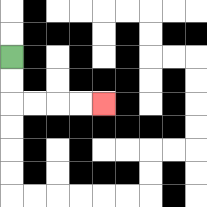{'start': '[0, 2]', 'end': '[4, 4]', 'path_directions': 'D,D,R,R,R,R', 'path_coordinates': '[[0, 2], [0, 3], [0, 4], [1, 4], [2, 4], [3, 4], [4, 4]]'}